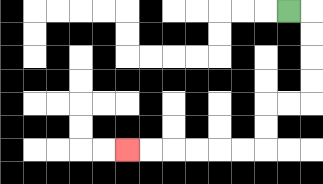{'start': '[12, 0]', 'end': '[5, 6]', 'path_directions': 'R,D,D,D,D,L,L,D,D,L,L,L,L,L,L', 'path_coordinates': '[[12, 0], [13, 0], [13, 1], [13, 2], [13, 3], [13, 4], [12, 4], [11, 4], [11, 5], [11, 6], [10, 6], [9, 6], [8, 6], [7, 6], [6, 6], [5, 6]]'}